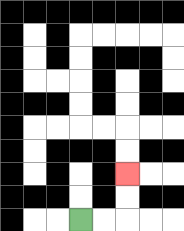{'start': '[3, 9]', 'end': '[5, 7]', 'path_directions': 'R,R,U,U', 'path_coordinates': '[[3, 9], [4, 9], [5, 9], [5, 8], [5, 7]]'}